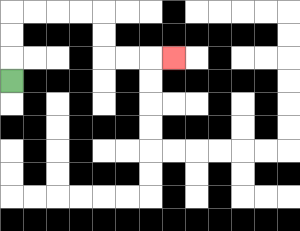{'start': '[0, 3]', 'end': '[7, 2]', 'path_directions': 'U,U,U,R,R,R,R,D,D,R,R,R', 'path_coordinates': '[[0, 3], [0, 2], [0, 1], [0, 0], [1, 0], [2, 0], [3, 0], [4, 0], [4, 1], [4, 2], [5, 2], [6, 2], [7, 2]]'}